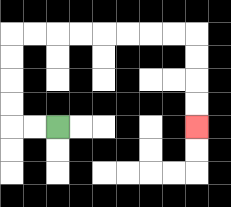{'start': '[2, 5]', 'end': '[8, 5]', 'path_directions': 'L,L,U,U,U,U,R,R,R,R,R,R,R,R,D,D,D,D', 'path_coordinates': '[[2, 5], [1, 5], [0, 5], [0, 4], [0, 3], [0, 2], [0, 1], [1, 1], [2, 1], [3, 1], [4, 1], [5, 1], [6, 1], [7, 1], [8, 1], [8, 2], [8, 3], [8, 4], [8, 5]]'}